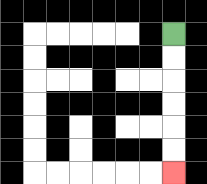{'start': '[7, 1]', 'end': '[7, 7]', 'path_directions': 'D,D,D,D,D,D', 'path_coordinates': '[[7, 1], [7, 2], [7, 3], [7, 4], [7, 5], [7, 6], [7, 7]]'}